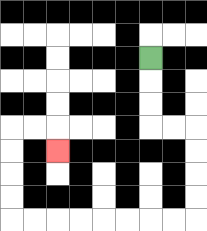{'start': '[6, 2]', 'end': '[2, 6]', 'path_directions': 'D,D,D,R,R,D,D,D,D,L,L,L,L,L,L,L,L,U,U,U,U,R,R,D', 'path_coordinates': '[[6, 2], [6, 3], [6, 4], [6, 5], [7, 5], [8, 5], [8, 6], [8, 7], [8, 8], [8, 9], [7, 9], [6, 9], [5, 9], [4, 9], [3, 9], [2, 9], [1, 9], [0, 9], [0, 8], [0, 7], [0, 6], [0, 5], [1, 5], [2, 5], [2, 6]]'}